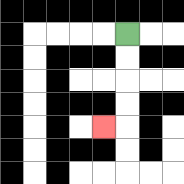{'start': '[5, 1]', 'end': '[4, 5]', 'path_directions': 'D,D,D,D,L', 'path_coordinates': '[[5, 1], [5, 2], [5, 3], [5, 4], [5, 5], [4, 5]]'}